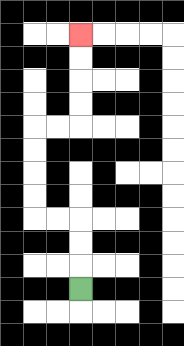{'start': '[3, 12]', 'end': '[3, 1]', 'path_directions': 'U,U,U,L,L,U,U,U,U,R,R,U,U,U,U', 'path_coordinates': '[[3, 12], [3, 11], [3, 10], [3, 9], [2, 9], [1, 9], [1, 8], [1, 7], [1, 6], [1, 5], [2, 5], [3, 5], [3, 4], [3, 3], [3, 2], [3, 1]]'}